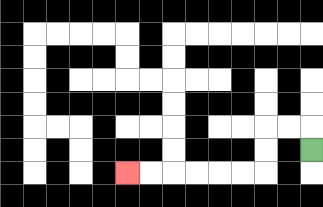{'start': '[13, 6]', 'end': '[5, 7]', 'path_directions': 'U,L,L,D,D,L,L,L,L,L,L', 'path_coordinates': '[[13, 6], [13, 5], [12, 5], [11, 5], [11, 6], [11, 7], [10, 7], [9, 7], [8, 7], [7, 7], [6, 7], [5, 7]]'}